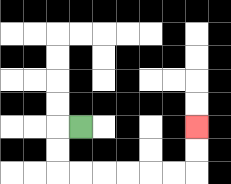{'start': '[3, 5]', 'end': '[8, 5]', 'path_directions': 'L,D,D,R,R,R,R,R,R,U,U', 'path_coordinates': '[[3, 5], [2, 5], [2, 6], [2, 7], [3, 7], [4, 7], [5, 7], [6, 7], [7, 7], [8, 7], [8, 6], [8, 5]]'}